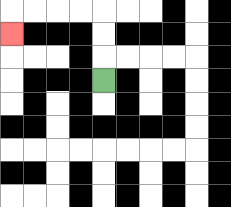{'start': '[4, 3]', 'end': '[0, 1]', 'path_directions': 'U,U,U,L,L,L,L,D', 'path_coordinates': '[[4, 3], [4, 2], [4, 1], [4, 0], [3, 0], [2, 0], [1, 0], [0, 0], [0, 1]]'}